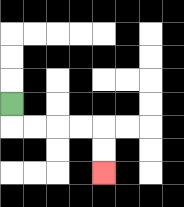{'start': '[0, 4]', 'end': '[4, 7]', 'path_directions': 'D,R,R,R,R,D,D', 'path_coordinates': '[[0, 4], [0, 5], [1, 5], [2, 5], [3, 5], [4, 5], [4, 6], [4, 7]]'}